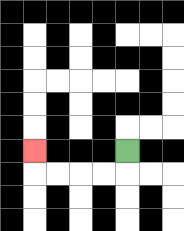{'start': '[5, 6]', 'end': '[1, 6]', 'path_directions': 'D,L,L,L,L,U', 'path_coordinates': '[[5, 6], [5, 7], [4, 7], [3, 7], [2, 7], [1, 7], [1, 6]]'}